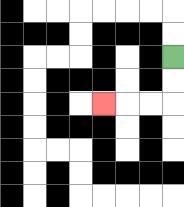{'start': '[7, 2]', 'end': '[4, 4]', 'path_directions': 'D,D,L,L,L', 'path_coordinates': '[[7, 2], [7, 3], [7, 4], [6, 4], [5, 4], [4, 4]]'}